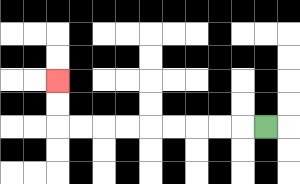{'start': '[11, 5]', 'end': '[2, 3]', 'path_directions': 'L,L,L,L,L,L,L,L,L,U,U', 'path_coordinates': '[[11, 5], [10, 5], [9, 5], [8, 5], [7, 5], [6, 5], [5, 5], [4, 5], [3, 5], [2, 5], [2, 4], [2, 3]]'}